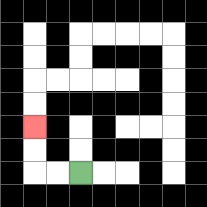{'start': '[3, 7]', 'end': '[1, 5]', 'path_directions': 'L,L,U,U', 'path_coordinates': '[[3, 7], [2, 7], [1, 7], [1, 6], [1, 5]]'}